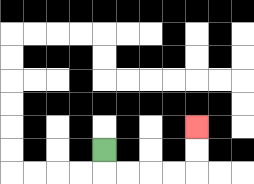{'start': '[4, 6]', 'end': '[8, 5]', 'path_directions': 'D,R,R,R,R,U,U', 'path_coordinates': '[[4, 6], [4, 7], [5, 7], [6, 7], [7, 7], [8, 7], [8, 6], [8, 5]]'}